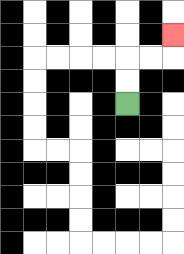{'start': '[5, 4]', 'end': '[7, 1]', 'path_directions': 'U,U,R,R,U', 'path_coordinates': '[[5, 4], [5, 3], [5, 2], [6, 2], [7, 2], [7, 1]]'}